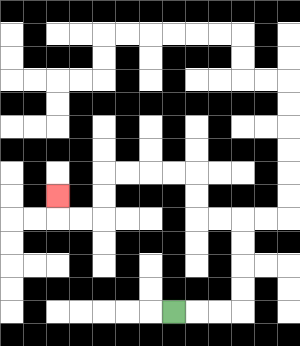{'start': '[7, 13]', 'end': '[2, 8]', 'path_directions': 'R,R,R,U,U,U,U,L,L,U,U,L,L,L,L,D,D,L,L,U', 'path_coordinates': '[[7, 13], [8, 13], [9, 13], [10, 13], [10, 12], [10, 11], [10, 10], [10, 9], [9, 9], [8, 9], [8, 8], [8, 7], [7, 7], [6, 7], [5, 7], [4, 7], [4, 8], [4, 9], [3, 9], [2, 9], [2, 8]]'}